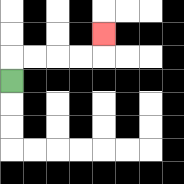{'start': '[0, 3]', 'end': '[4, 1]', 'path_directions': 'U,R,R,R,R,U', 'path_coordinates': '[[0, 3], [0, 2], [1, 2], [2, 2], [3, 2], [4, 2], [4, 1]]'}